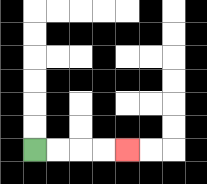{'start': '[1, 6]', 'end': '[5, 6]', 'path_directions': 'R,R,R,R', 'path_coordinates': '[[1, 6], [2, 6], [3, 6], [4, 6], [5, 6]]'}